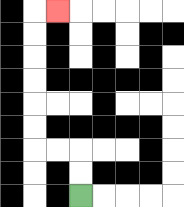{'start': '[3, 8]', 'end': '[2, 0]', 'path_directions': 'U,U,L,L,U,U,U,U,U,U,R', 'path_coordinates': '[[3, 8], [3, 7], [3, 6], [2, 6], [1, 6], [1, 5], [1, 4], [1, 3], [1, 2], [1, 1], [1, 0], [2, 0]]'}